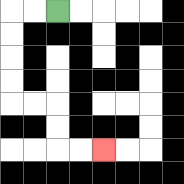{'start': '[2, 0]', 'end': '[4, 6]', 'path_directions': 'L,L,D,D,D,D,R,R,D,D,R,R', 'path_coordinates': '[[2, 0], [1, 0], [0, 0], [0, 1], [0, 2], [0, 3], [0, 4], [1, 4], [2, 4], [2, 5], [2, 6], [3, 6], [4, 6]]'}